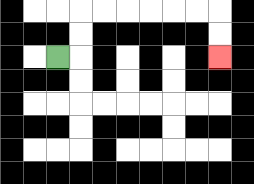{'start': '[2, 2]', 'end': '[9, 2]', 'path_directions': 'R,U,U,R,R,R,R,R,R,D,D', 'path_coordinates': '[[2, 2], [3, 2], [3, 1], [3, 0], [4, 0], [5, 0], [6, 0], [7, 0], [8, 0], [9, 0], [9, 1], [9, 2]]'}